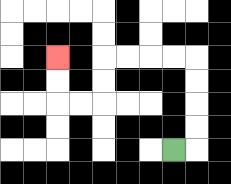{'start': '[7, 6]', 'end': '[2, 2]', 'path_directions': 'R,U,U,U,U,L,L,L,L,D,D,L,L,U,U', 'path_coordinates': '[[7, 6], [8, 6], [8, 5], [8, 4], [8, 3], [8, 2], [7, 2], [6, 2], [5, 2], [4, 2], [4, 3], [4, 4], [3, 4], [2, 4], [2, 3], [2, 2]]'}